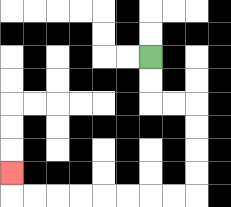{'start': '[6, 2]', 'end': '[0, 7]', 'path_directions': 'D,D,R,R,D,D,D,D,L,L,L,L,L,L,L,L,U', 'path_coordinates': '[[6, 2], [6, 3], [6, 4], [7, 4], [8, 4], [8, 5], [8, 6], [8, 7], [8, 8], [7, 8], [6, 8], [5, 8], [4, 8], [3, 8], [2, 8], [1, 8], [0, 8], [0, 7]]'}